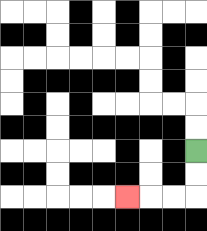{'start': '[8, 6]', 'end': '[5, 8]', 'path_directions': 'D,D,L,L,L', 'path_coordinates': '[[8, 6], [8, 7], [8, 8], [7, 8], [6, 8], [5, 8]]'}